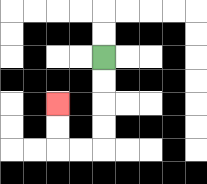{'start': '[4, 2]', 'end': '[2, 4]', 'path_directions': 'D,D,D,D,L,L,U,U', 'path_coordinates': '[[4, 2], [4, 3], [4, 4], [4, 5], [4, 6], [3, 6], [2, 6], [2, 5], [2, 4]]'}